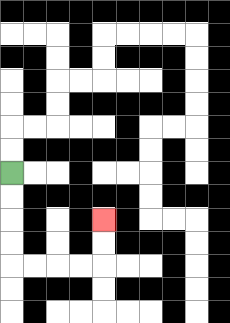{'start': '[0, 7]', 'end': '[4, 9]', 'path_directions': 'D,D,D,D,R,R,R,R,U,U', 'path_coordinates': '[[0, 7], [0, 8], [0, 9], [0, 10], [0, 11], [1, 11], [2, 11], [3, 11], [4, 11], [4, 10], [4, 9]]'}